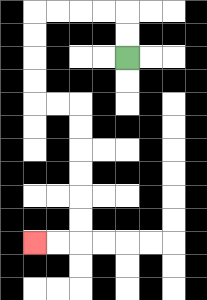{'start': '[5, 2]', 'end': '[1, 10]', 'path_directions': 'U,U,L,L,L,L,D,D,D,D,R,R,D,D,D,D,D,D,L,L', 'path_coordinates': '[[5, 2], [5, 1], [5, 0], [4, 0], [3, 0], [2, 0], [1, 0], [1, 1], [1, 2], [1, 3], [1, 4], [2, 4], [3, 4], [3, 5], [3, 6], [3, 7], [3, 8], [3, 9], [3, 10], [2, 10], [1, 10]]'}